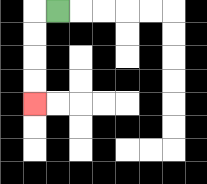{'start': '[2, 0]', 'end': '[1, 4]', 'path_directions': 'L,D,D,D,D', 'path_coordinates': '[[2, 0], [1, 0], [1, 1], [1, 2], [1, 3], [1, 4]]'}